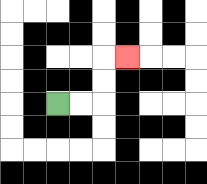{'start': '[2, 4]', 'end': '[5, 2]', 'path_directions': 'R,R,U,U,R', 'path_coordinates': '[[2, 4], [3, 4], [4, 4], [4, 3], [4, 2], [5, 2]]'}